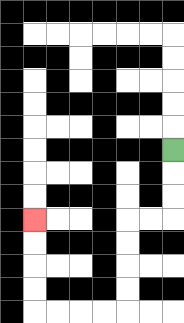{'start': '[7, 6]', 'end': '[1, 9]', 'path_directions': 'D,D,D,L,L,D,D,D,D,L,L,L,L,U,U,U,U', 'path_coordinates': '[[7, 6], [7, 7], [7, 8], [7, 9], [6, 9], [5, 9], [5, 10], [5, 11], [5, 12], [5, 13], [4, 13], [3, 13], [2, 13], [1, 13], [1, 12], [1, 11], [1, 10], [1, 9]]'}